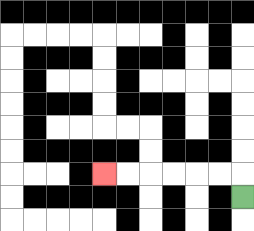{'start': '[10, 8]', 'end': '[4, 7]', 'path_directions': 'U,L,L,L,L,L,L', 'path_coordinates': '[[10, 8], [10, 7], [9, 7], [8, 7], [7, 7], [6, 7], [5, 7], [4, 7]]'}